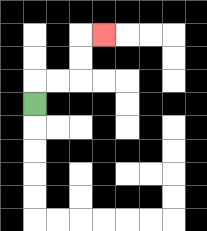{'start': '[1, 4]', 'end': '[4, 1]', 'path_directions': 'U,R,R,U,U,R', 'path_coordinates': '[[1, 4], [1, 3], [2, 3], [3, 3], [3, 2], [3, 1], [4, 1]]'}